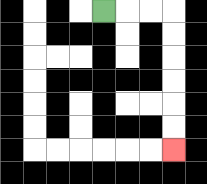{'start': '[4, 0]', 'end': '[7, 6]', 'path_directions': 'R,R,R,D,D,D,D,D,D', 'path_coordinates': '[[4, 0], [5, 0], [6, 0], [7, 0], [7, 1], [7, 2], [7, 3], [7, 4], [7, 5], [7, 6]]'}